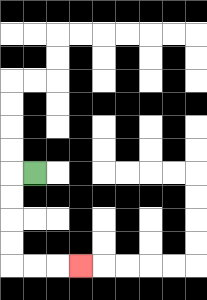{'start': '[1, 7]', 'end': '[3, 11]', 'path_directions': 'L,D,D,D,D,R,R,R', 'path_coordinates': '[[1, 7], [0, 7], [0, 8], [0, 9], [0, 10], [0, 11], [1, 11], [2, 11], [3, 11]]'}